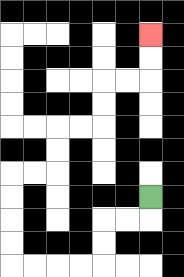{'start': '[6, 8]', 'end': '[6, 1]', 'path_directions': 'D,L,L,D,D,L,L,L,L,U,U,U,U,R,R,U,U,R,R,U,U,R,R,U,U', 'path_coordinates': '[[6, 8], [6, 9], [5, 9], [4, 9], [4, 10], [4, 11], [3, 11], [2, 11], [1, 11], [0, 11], [0, 10], [0, 9], [0, 8], [0, 7], [1, 7], [2, 7], [2, 6], [2, 5], [3, 5], [4, 5], [4, 4], [4, 3], [5, 3], [6, 3], [6, 2], [6, 1]]'}